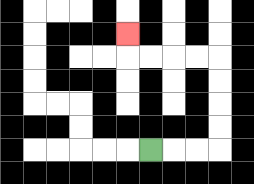{'start': '[6, 6]', 'end': '[5, 1]', 'path_directions': 'R,R,R,U,U,U,U,L,L,L,L,U', 'path_coordinates': '[[6, 6], [7, 6], [8, 6], [9, 6], [9, 5], [9, 4], [9, 3], [9, 2], [8, 2], [7, 2], [6, 2], [5, 2], [5, 1]]'}